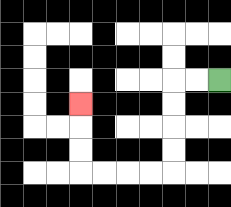{'start': '[9, 3]', 'end': '[3, 4]', 'path_directions': 'L,L,D,D,D,D,L,L,L,L,U,U,U', 'path_coordinates': '[[9, 3], [8, 3], [7, 3], [7, 4], [7, 5], [7, 6], [7, 7], [6, 7], [5, 7], [4, 7], [3, 7], [3, 6], [3, 5], [3, 4]]'}